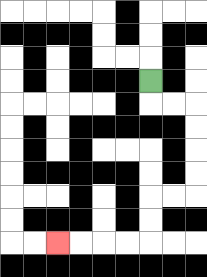{'start': '[6, 3]', 'end': '[2, 10]', 'path_directions': 'D,R,R,D,D,D,D,L,L,D,D,L,L,L,L', 'path_coordinates': '[[6, 3], [6, 4], [7, 4], [8, 4], [8, 5], [8, 6], [8, 7], [8, 8], [7, 8], [6, 8], [6, 9], [6, 10], [5, 10], [4, 10], [3, 10], [2, 10]]'}